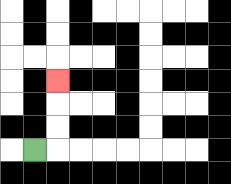{'start': '[1, 6]', 'end': '[2, 3]', 'path_directions': 'R,U,U,U', 'path_coordinates': '[[1, 6], [2, 6], [2, 5], [2, 4], [2, 3]]'}